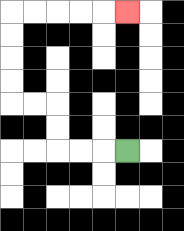{'start': '[5, 6]', 'end': '[5, 0]', 'path_directions': 'L,L,L,U,U,L,L,U,U,U,U,R,R,R,R,R', 'path_coordinates': '[[5, 6], [4, 6], [3, 6], [2, 6], [2, 5], [2, 4], [1, 4], [0, 4], [0, 3], [0, 2], [0, 1], [0, 0], [1, 0], [2, 0], [3, 0], [4, 0], [5, 0]]'}